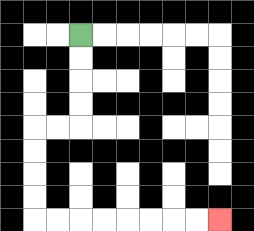{'start': '[3, 1]', 'end': '[9, 9]', 'path_directions': 'D,D,D,D,L,L,D,D,D,D,R,R,R,R,R,R,R,R', 'path_coordinates': '[[3, 1], [3, 2], [3, 3], [3, 4], [3, 5], [2, 5], [1, 5], [1, 6], [1, 7], [1, 8], [1, 9], [2, 9], [3, 9], [4, 9], [5, 9], [6, 9], [7, 9], [8, 9], [9, 9]]'}